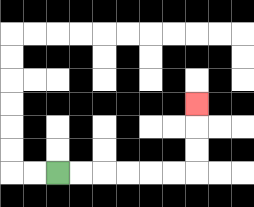{'start': '[2, 7]', 'end': '[8, 4]', 'path_directions': 'R,R,R,R,R,R,U,U,U', 'path_coordinates': '[[2, 7], [3, 7], [4, 7], [5, 7], [6, 7], [7, 7], [8, 7], [8, 6], [8, 5], [8, 4]]'}